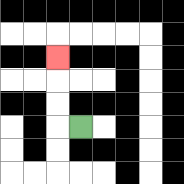{'start': '[3, 5]', 'end': '[2, 2]', 'path_directions': 'L,U,U,U', 'path_coordinates': '[[3, 5], [2, 5], [2, 4], [2, 3], [2, 2]]'}